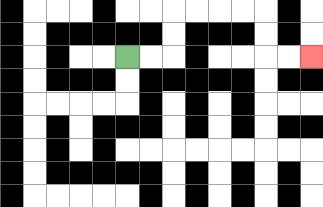{'start': '[5, 2]', 'end': '[13, 2]', 'path_directions': 'R,R,U,U,R,R,R,R,D,D,R,R', 'path_coordinates': '[[5, 2], [6, 2], [7, 2], [7, 1], [7, 0], [8, 0], [9, 0], [10, 0], [11, 0], [11, 1], [11, 2], [12, 2], [13, 2]]'}